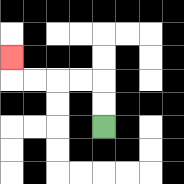{'start': '[4, 5]', 'end': '[0, 2]', 'path_directions': 'U,U,L,L,L,L,U', 'path_coordinates': '[[4, 5], [4, 4], [4, 3], [3, 3], [2, 3], [1, 3], [0, 3], [0, 2]]'}